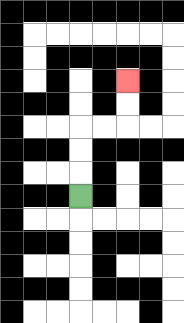{'start': '[3, 8]', 'end': '[5, 3]', 'path_directions': 'U,U,U,R,R,U,U', 'path_coordinates': '[[3, 8], [3, 7], [3, 6], [3, 5], [4, 5], [5, 5], [5, 4], [5, 3]]'}